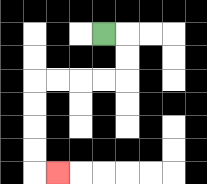{'start': '[4, 1]', 'end': '[2, 7]', 'path_directions': 'R,D,D,L,L,L,L,D,D,D,D,R', 'path_coordinates': '[[4, 1], [5, 1], [5, 2], [5, 3], [4, 3], [3, 3], [2, 3], [1, 3], [1, 4], [1, 5], [1, 6], [1, 7], [2, 7]]'}